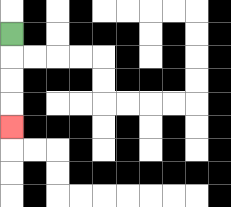{'start': '[0, 1]', 'end': '[0, 5]', 'path_directions': 'D,D,D,D', 'path_coordinates': '[[0, 1], [0, 2], [0, 3], [0, 4], [0, 5]]'}